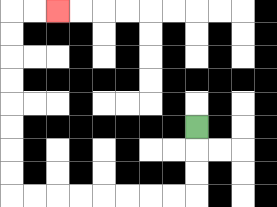{'start': '[8, 5]', 'end': '[2, 0]', 'path_directions': 'D,D,D,L,L,L,L,L,L,L,L,U,U,U,U,U,U,U,U,R,R', 'path_coordinates': '[[8, 5], [8, 6], [8, 7], [8, 8], [7, 8], [6, 8], [5, 8], [4, 8], [3, 8], [2, 8], [1, 8], [0, 8], [0, 7], [0, 6], [0, 5], [0, 4], [0, 3], [0, 2], [0, 1], [0, 0], [1, 0], [2, 0]]'}